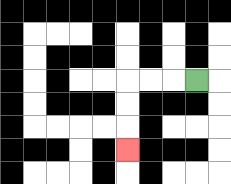{'start': '[8, 3]', 'end': '[5, 6]', 'path_directions': 'L,L,L,D,D,D', 'path_coordinates': '[[8, 3], [7, 3], [6, 3], [5, 3], [5, 4], [5, 5], [5, 6]]'}